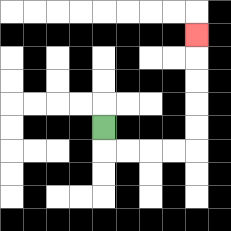{'start': '[4, 5]', 'end': '[8, 1]', 'path_directions': 'D,R,R,R,R,U,U,U,U,U', 'path_coordinates': '[[4, 5], [4, 6], [5, 6], [6, 6], [7, 6], [8, 6], [8, 5], [8, 4], [8, 3], [8, 2], [8, 1]]'}